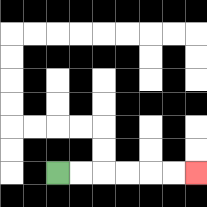{'start': '[2, 7]', 'end': '[8, 7]', 'path_directions': 'R,R,R,R,R,R', 'path_coordinates': '[[2, 7], [3, 7], [4, 7], [5, 7], [6, 7], [7, 7], [8, 7]]'}